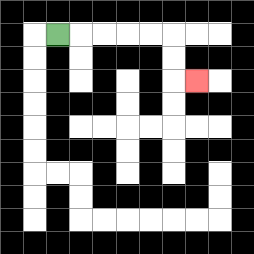{'start': '[2, 1]', 'end': '[8, 3]', 'path_directions': 'R,R,R,R,R,D,D,R', 'path_coordinates': '[[2, 1], [3, 1], [4, 1], [5, 1], [6, 1], [7, 1], [7, 2], [7, 3], [8, 3]]'}